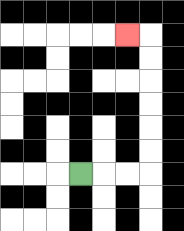{'start': '[3, 7]', 'end': '[5, 1]', 'path_directions': 'R,R,R,U,U,U,U,U,U,L', 'path_coordinates': '[[3, 7], [4, 7], [5, 7], [6, 7], [6, 6], [6, 5], [6, 4], [6, 3], [6, 2], [6, 1], [5, 1]]'}